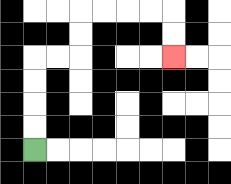{'start': '[1, 6]', 'end': '[7, 2]', 'path_directions': 'U,U,U,U,R,R,U,U,R,R,R,R,D,D', 'path_coordinates': '[[1, 6], [1, 5], [1, 4], [1, 3], [1, 2], [2, 2], [3, 2], [3, 1], [3, 0], [4, 0], [5, 0], [6, 0], [7, 0], [7, 1], [7, 2]]'}